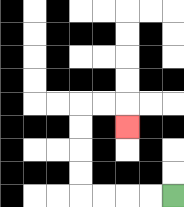{'start': '[7, 8]', 'end': '[5, 5]', 'path_directions': 'L,L,L,L,U,U,U,U,R,R,D', 'path_coordinates': '[[7, 8], [6, 8], [5, 8], [4, 8], [3, 8], [3, 7], [3, 6], [3, 5], [3, 4], [4, 4], [5, 4], [5, 5]]'}